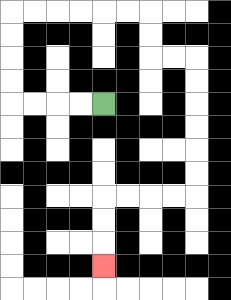{'start': '[4, 4]', 'end': '[4, 11]', 'path_directions': 'L,L,L,L,U,U,U,U,R,R,R,R,R,R,D,D,R,R,D,D,D,D,D,D,L,L,L,L,D,D,D', 'path_coordinates': '[[4, 4], [3, 4], [2, 4], [1, 4], [0, 4], [0, 3], [0, 2], [0, 1], [0, 0], [1, 0], [2, 0], [3, 0], [4, 0], [5, 0], [6, 0], [6, 1], [6, 2], [7, 2], [8, 2], [8, 3], [8, 4], [8, 5], [8, 6], [8, 7], [8, 8], [7, 8], [6, 8], [5, 8], [4, 8], [4, 9], [4, 10], [4, 11]]'}